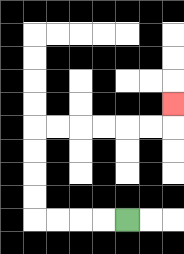{'start': '[5, 9]', 'end': '[7, 4]', 'path_directions': 'L,L,L,L,U,U,U,U,R,R,R,R,R,R,U', 'path_coordinates': '[[5, 9], [4, 9], [3, 9], [2, 9], [1, 9], [1, 8], [1, 7], [1, 6], [1, 5], [2, 5], [3, 5], [4, 5], [5, 5], [6, 5], [7, 5], [7, 4]]'}